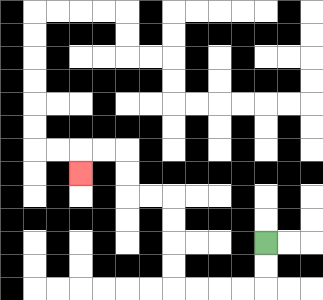{'start': '[11, 10]', 'end': '[3, 7]', 'path_directions': 'D,D,L,L,L,L,U,U,U,U,L,L,U,U,L,L,D', 'path_coordinates': '[[11, 10], [11, 11], [11, 12], [10, 12], [9, 12], [8, 12], [7, 12], [7, 11], [7, 10], [7, 9], [7, 8], [6, 8], [5, 8], [5, 7], [5, 6], [4, 6], [3, 6], [3, 7]]'}